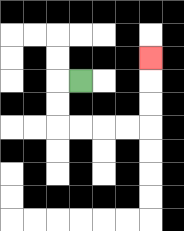{'start': '[3, 3]', 'end': '[6, 2]', 'path_directions': 'L,D,D,R,R,R,R,U,U,U', 'path_coordinates': '[[3, 3], [2, 3], [2, 4], [2, 5], [3, 5], [4, 5], [5, 5], [6, 5], [6, 4], [6, 3], [6, 2]]'}